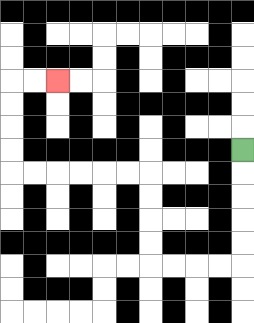{'start': '[10, 6]', 'end': '[2, 3]', 'path_directions': 'D,D,D,D,D,L,L,L,L,U,U,U,U,L,L,L,L,L,L,U,U,U,U,R,R', 'path_coordinates': '[[10, 6], [10, 7], [10, 8], [10, 9], [10, 10], [10, 11], [9, 11], [8, 11], [7, 11], [6, 11], [6, 10], [6, 9], [6, 8], [6, 7], [5, 7], [4, 7], [3, 7], [2, 7], [1, 7], [0, 7], [0, 6], [0, 5], [0, 4], [0, 3], [1, 3], [2, 3]]'}